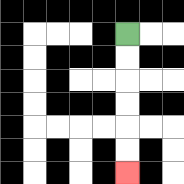{'start': '[5, 1]', 'end': '[5, 7]', 'path_directions': 'D,D,D,D,D,D', 'path_coordinates': '[[5, 1], [5, 2], [5, 3], [5, 4], [5, 5], [5, 6], [5, 7]]'}